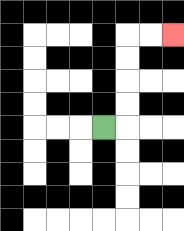{'start': '[4, 5]', 'end': '[7, 1]', 'path_directions': 'R,U,U,U,U,R,R', 'path_coordinates': '[[4, 5], [5, 5], [5, 4], [5, 3], [5, 2], [5, 1], [6, 1], [7, 1]]'}